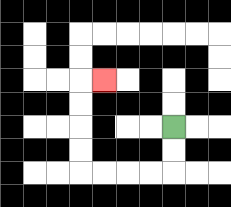{'start': '[7, 5]', 'end': '[4, 3]', 'path_directions': 'D,D,L,L,L,L,U,U,U,U,R', 'path_coordinates': '[[7, 5], [7, 6], [7, 7], [6, 7], [5, 7], [4, 7], [3, 7], [3, 6], [3, 5], [3, 4], [3, 3], [4, 3]]'}